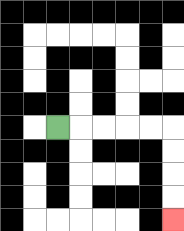{'start': '[2, 5]', 'end': '[7, 9]', 'path_directions': 'R,R,R,R,R,D,D,D,D', 'path_coordinates': '[[2, 5], [3, 5], [4, 5], [5, 5], [6, 5], [7, 5], [7, 6], [7, 7], [7, 8], [7, 9]]'}